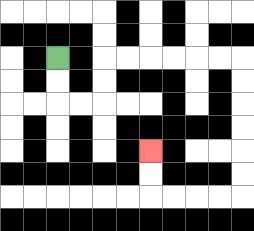{'start': '[2, 2]', 'end': '[6, 6]', 'path_directions': 'D,D,R,R,U,U,R,R,R,R,R,R,D,D,D,D,D,D,L,L,L,L,U,U', 'path_coordinates': '[[2, 2], [2, 3], [2, 4], [3, 4], [4, 4], [4, 3], [4, 2], [5, 2], [6, 2], [7, 2], [8, 2], [9, 2], [10, 2], [10, 3], [10, 4], [10, 5], [10, 6], [10, 7], [10, 8], [9, 8], [8, 8], [7, 8], [6, 8], [6, 7], [6, 6]]'}